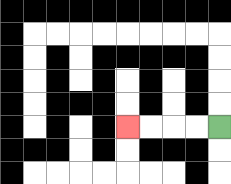{'start': '[9, 5]', 'end': '[5, 5]', 'path_directions': 'L,L,L,L', 'path_coordinates': '[[9, 5], [8, 5], [7, 5], [6, 5], [5, 5]]'}